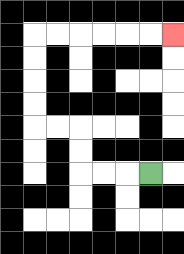{'start': '[6, 7]', 'end': '[7, 1]', 'path_directions': 'L,L,L,U,U,L,L,U,U,U,U,R,R,R,R,R,R', 'path_coordinates': '[[6, 7], [5, 7], [4, 7], [3, 7], [3, 6], [3, 5], [2, 5], [1, 5], [1, 4], [1, 3], [1, 2], [1, 1], [2, 1], [3, 1], [4, 1], [5, 1], [6, 1], [7, 1]]'}